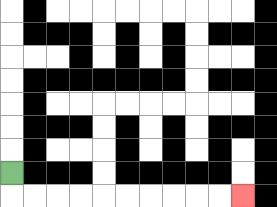{'start': '[0, 7]', 'end': '[10, 8]', 'path_directions': 'D,R,R,R,R,R,R,R,R,R,R', 'path_coordinates': '[[0, 7], [0, 8], [1, 8], [2, 8], [3, 8], [4, 8], [5, 8], [6, 8], [7, 8], [8, 8], [9, 8], [10, 8]]'}